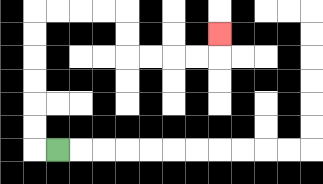{'start': '[2, 6]', 'end': '[9, 1]', 'path_directions': 'L,U,U,U,U,U,U,R,R,R,R,D,D,R,R,R,R,U', 'path_coordinates': '[[2, 6], [1, 6], [1, 5], [1, 4], [1, 3], [1, 2], [1, 1], [1, 0], [2, 0], [3, 0], [4, 0], [5, 0], [5, 1], [5, 2], [6, 2], [7, 2], [8, 2], [9, 2], [9, 1]]'}